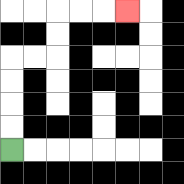{'start': '[0, 6]', 'end': '[5, 0]', 'path_directions': 'U,U,U,U,R,R,U,U,R,R,R', 'path_coordinates': '[[0, 6], [0, 5], [0, 4], [0, 3], [0, 2], [1, 2], [2, 2], [2, 1], [2, 0], [3, 0], [4, 0], [5, 0]]'}